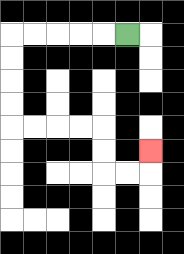{'start': '[5, 1]', 'end': '[6, 6]', 'path_directions': 'L,L,L,L,L,D,D,D,D,R,R,R,R,D,D,R,R,U', 'path_coordinates': '[[5, 1], [4, 1], [3, 1], [2, 1], [1, 1], [0, 1], [0, 2], [0, 3], [0, 4], [0, 5], [1, 5], [2, 5], [3, 5], [4, 5], [4, 6], [4, 7], [5, 7], [6, 7], [6, 6]]'}